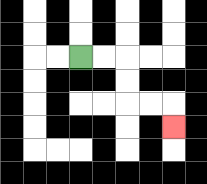{'start': '[3, 2]', 'end': '[7, 5]', 'path_directions': 'R,R,D,D,R,R,D', 'path_coordinates': '[[3, 2], [4, 2], [5, 2], [5, 3], [5, 4], [6, 4], [7, 4], [7, 5]]'}